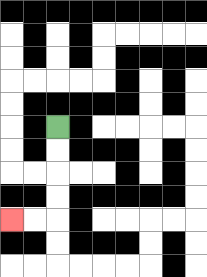{'start': '[2, 5]', 'end': '[0, 9]', 'path_directions': 'D,D,D,D,L,L', 'path_coordinates': '[[2, 5], [2, 6], [2, 7], [2, 8], [2, 9], [1, 9], [0, 9]]'}